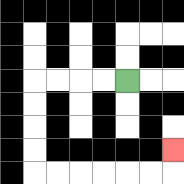{'start': '[5, 3]', 'end': '[7, 6]', 'path_directions': 'L,L,L,L,D,D,D,D,R,R,R,R,R,R,U', 'path_coordinates': '[[5, 3], [4, 3], [3, 3], [2, 3], [1, 3], [1, 4], [1, 5], [1, 6], [1, 7], [2, 7], [3, 7], [4, 7], [5, 7], [6, 7], [7, 7], [7, 6]]'}